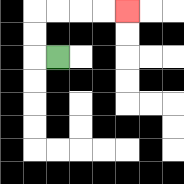{'start': '[2, 2]', 'end': '[5, 0]', 'path_directions': 'L,U,U,R,R,R,R', 'path_coordinates': '[[2, 2], [1, 2], [1, 1], [1, 0], [2, 0], [3, 0], [4, 0], [5, 0]]'}